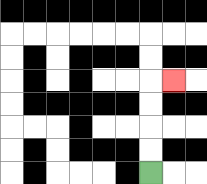{'start': '[6, 7]', 'end': '[7, 3]', 'path_directions': 'U,U,U,U,R', 'path_coordinates': '[[6, 7], [6, 6], [6, 5], [6, 4], [6, 3], [7, 3]]'}